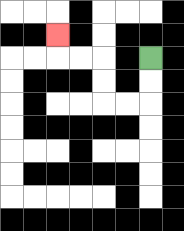{'start': '[6, 2]', 'end': '[2, 1]', 'path_directions': 'D,D,L,L,U,U,L,L,U', 'path_coordinates': '[[6, 2], [6, 3], [6, 4], [5, 4], [4, 4], [4, 3], [4, 2], [3, 2], [2, 2], [2, 1]]'}